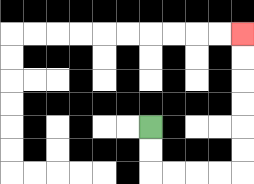{'start': '[6, 5]', 'end': '[10, 1]', 'path_directions': 'D,D,R,R,R,R,U,U,U,U,U,U', 'path_coordinates': '[[6, 5], [6, 6], [6, 7], [7, 7], [8, 7], [9, 7], [10, 7], [10, 6], [10, 5], [10, 4], [10, 3], [10, 2], [10, 1]]'}